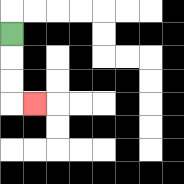{'start': '[0, 1]', 'end': '[1, 4]', 'path_directions': 'D,D,D,R', 'path_coordinates': '[[0, 1], [0, 2], [0, 3], [0, 4], [1, 4]]'}